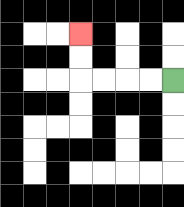{'start': '[7, 3]', 'end': '[3, 1]', 'path_directions': 'L,L,L,L,U,U', 'path_coordinates': '[[7, 3], [6, 3], [5, 3], [4, 3], [3, 3], [3, 2], [3, 1]]'}